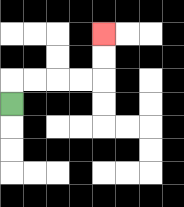{'start': '[0, 4]', 'end': '[4, 1]', 'path_directions': 'U,R,R,R,R,U,U', 'path_coordinates': '[[0, 4], [0, 3], [1, 3], [2, 3], [3, 3], [4, 3], [4, 2], [4, 1]]'}